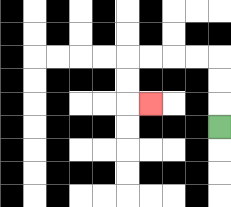{'start': '[9, 5]', 'end': '[6, 4]', 'path_directions': 'U,U,U,L,L,L,L,D,D,R', 'path_coordinates': '[[9, 5], [9, 4], [9, 3], [9, 2], [8, 2], [7, 2], [6, 2], [5, 2], [5, 3], [5, 4], [6, 4]]'}